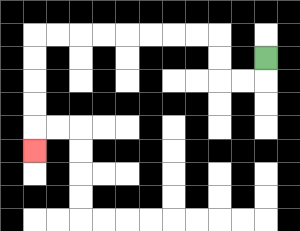{'start': '[11, 2]', 'end': '[1, 6]', 'path_directions': 'D,L,L,U,U,L,L,L,L,L,L,L,L,D,D,D,D,D', 'path_coordinates': '[[11, 2], [11, 3], [10, 3], [9, 3], [9, 2], [9, 1], [8, 1], [7, 1], [6, 1], [5, 1], [4, 1], [3, 1], [2, 1], [1, 1], [1, 2], [1, 3], [1, 4], [1, 5], [1, 6]]'}